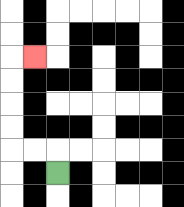{'start': '[2, 7]', 'end': '[1, 2]', 'path_directions': 'U,L,L,U,U,U,U,R', 'path_coordinates': '[[2, 7], [2, 6], [1, 6], [0, 6], [0, 5], [0, 4], [0, 3], [0, 2], [1, 2]]'}